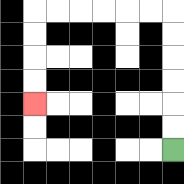{'start': '[7, 6]', 'end': '[1, 4]', 'path_directions': 'U,U,U,U,U,U,L,L,L,L,L,L,D,D,D,D', 'path_coordinates': '[[7, 6], [7, 5], [7, 4], [7, 3], [7, 2], [7, 1], [7, 0], [6, 0], [5, 0], [4, 0], [3, 0], [2, 0], [1, 0], [1, 1], [1, 2], [1, 3], [1, 4]]'}